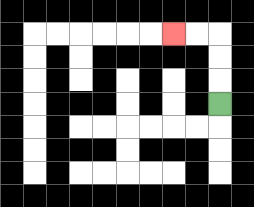{'start': '[9, 4]', 'end': '[7, 1]', 'path_directions': 'U,U,U,L,L', 'path_coordinates': '[[9, 4], [9, 3], [9, 2], [9, 1], [8, 1], [7, 1]]'}